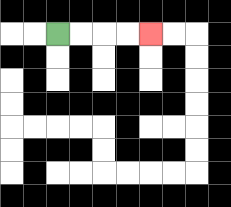{'start': '[2, 1]', 'end': '[6, 1]', 'path_directions': 'R,R,R,R', 'path_coordinates': '[[2, 1], [3, 1], [4, 1], [5, 1], [6, 1]]'}